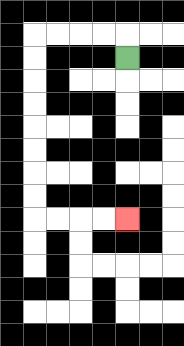{'start': '[5, 2]', 'end': '[5, 9]', 'path_directions': 'U,L,L,L,L,D,D,D,D,D,D,D,D,R,R,R,R', 'path_coordinates': '[[5, 2], [5, 1], [4, 1], [3, 1], [2, 1], [1, 1], [1, 2], [1, 3], [1, 4], [1, 5], [1, 6], [1, 7], [1, 8], [1, 9], [2, 9], [3, 9], [4, 9], [5, 9]]'}